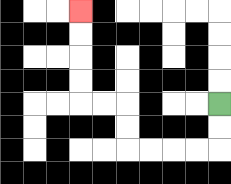{'start': '[9, 4]', 'end': '[3, 0]', 'path_directions': 'D,D,L,L,L,L,U,U,L,L,U,U,U,U', 'path_coordinates': '[[9, 4], [9, 5], [9, 6], [8, 6], [7, 6], [6, 6], [5, 6], [5, 5], [5, 4], [4, 4], [3, 4], [3, 3], [3, 2], [3, 1], [3, 0]]'}